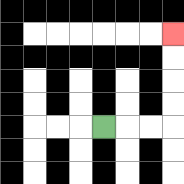{'start': '[4, 5]', 'end': '[7, 1]', 'path_directions': 'R,R,R,U,U,U,U', 'path_coordinates': '[[4, 5], [5, 5], [6, 5], [7, 5], [7, 4], [7, 3], [7, 2], [7, 1]]'}